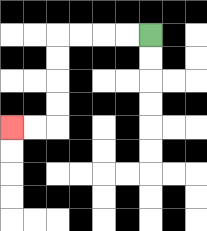{'start': '[6, 1]', 'end': '[0, 5]', 'path_directions': 'L,L,L,L,D,D,D,D,L,L', 'path_coordinates': '[[6, 1], [5, 1], [4, 1], [3, 1], [2, 1], [2, 2], [2, 3], [2, 4], [2, 5], [1, 5], [0, 5]]'}